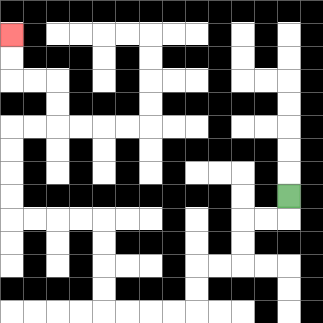{'start': '[12, 8]', 'end': '[0, 1]', 'path_directions': 'D,L,L,D,D,L,L,D,D,L,L,L,L,U,U,U,U,L,L,L,L,U,U,U,U,R,R,U,U,L,L,U,U', 'path_coordinates': '[[12, 8], [12, 9], [11, 9], [10, 9], [10, 10], [10, 11], [9, 11], [8, 11], [8, 12], [8, 13], [7, 13], [6, 13], [5, 13], [4, 13], [4, 12], [4, 11], [4, 10], [4, 9], [3, 9], [2, 9], [1, 9], [0, 9], [0, 8], [0, 7], [0, 6], [0, 5], [1, 5], [2, 5], [2, 4], [2, 3], [1, 3], [0, 3], [0, 2], [0, 1]]'}